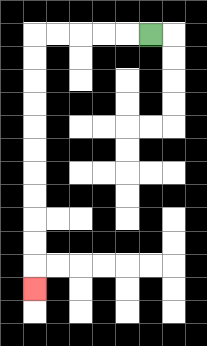{'start': '[6, 1]', 'end': '[1, 12]', 'path_directions': 'L,L,L,L,L,D,D,D,D,D,D,D,D,D,D,D', 'path_coordinates': '[[6, 1], [5, 1], [4, 1], [3, 1], [2, 1], [1, 1], [1, 2], [1, 3], [1, 4], [1, 5], [1, 6], [1, 7], [1, 8], [1, 9], [1, 10], [1, 11], [1, 12]]'}